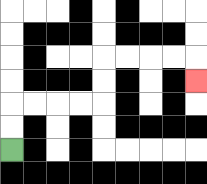{'start': '[0, 6]', 'end': '[8, 3]', 'path_directions': 'U,U,R,R,R,R,U,U,R,R,R,R,D', 'path_coordinates': '[[0, 6], [0, 5], [0, 4], [1, 4], [2, 4], [3, 4], [4, 4], [4, 3], [4, 2], [5, 2], [6, 2], [7, 2], [8, 2], [8, 3]]'}